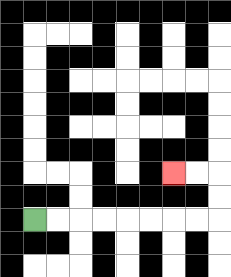{'start': '[1, 9]', 'end': '[7, 7]', 'path_directions': 'R,R,R,R,R,R,R,R,U,U,L,L', 'path_coordinates': '[[1, 9], [2, 9], [3, 9], [4, 9], [5, 9], [6, 9], [7, 9], [8, 9], [9, 9], [9, 8], [9, 7], [8, 7], [7, 7]]'}